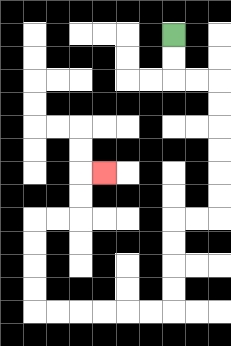{'start': '[7, 1]', 'end': '[4, 7]', 'path_directions': 'D,D,R,R,D,D,D,D,D,D,L,L,D,D,D,D,L,L,L,L,L,L,U,U,U,U,R,R,U,U,R', 'path_coordinates': '[[7, 1], [7, 2], [7, 3], [8, 3], [9, 3], [9, 4], [9, 5], [9, 6], [9, 7], [9, 8], [9, 9], [8, 9], [7, 9], [7, 10], [7, 11], [7, 12], [7, 13], [6, 13], [5, 13], [4, 13], [3, 13], [2, 13], [1, 13], [1, 12], [1, 11], [1, 10], [1, 9], [2, 9], [3, 9], [3, 8], [3, 7], [4, 7]]'}